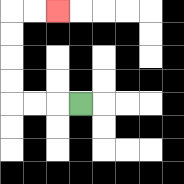{'start': '[3, 4]', 'end': '[2, 0]', 'path_directions': 'L,L,L,U,U,U,U,R,R', 'path_coordinates': '[[3, 4], [2, 4], [1, 4], [0, 4], [0, 3], [0, 2], [0, 1], [0, 0], [1, 0], [2, 0]]'}